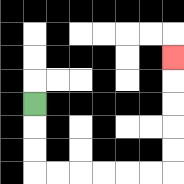{'start': '[1, 4]', 'end': '[7, 2]', 'path_directions': 'D,D,D,R,R,R,R,R,R,U,U,U,U,U', 'path_coordinates': '[[1, 4], [1, 5], [1, 6], [1, 7], [2, 7], [3, 7], [4, 7], [5, 7], [6, 7], [7, 7], [7, 6], [7, 5], [7, 4], [7, 3], [7, 2]]'}